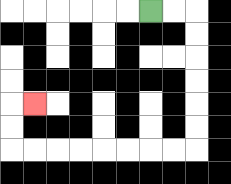{'start': '[6, 0]', 'end': '[1, 4]', 'path_directions': 'R,R,D,D,D,D,D,D,L,L,L,L,L,L,L,L,U,U,R', 'path_coordinates': '[[6, 0], [7, 0], [8, 0], [8, 1], [8, 2], [8, 3], [8, 4], [8, 5], [8, 6], [7, 6], [6, 6], [5, 6], [4, 6], [3, 6], [2, 6], [1, 6], [0, 6], [0, 5], [0, 4], [1, 4]]'}